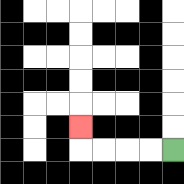{'start': '[7, 6]', 'end': '[3, 5]', 'path_directions': 'L,L,L,L,U', 'path_coordinates': '[[7, 6], [6, 6], [5, 6], [4, 6], [3, 6], [3, 5]]'}